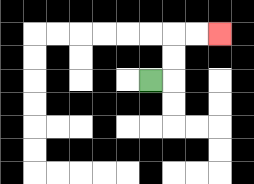{'start': '[6, 3]', 'end': '[9, 1]', 'path_directions': 'R,U,U,R,R', 'path_coordinates': '[[6, 3], [7, 3], [7, 2], [7, 1], [8, 1], [9, 1]]'}